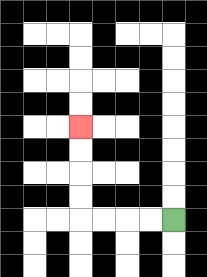{'start': '[7, 9]', 'end': '[3, 5]', 'path_directions': 'L,L,L,L,U,U,U,U', 'path_coordinates': '[[7, 9], [6, 9], [5, 9], [4, 9], [3, 9], [3, 8], [3, 7], [3, 6], [3, 5]]'}